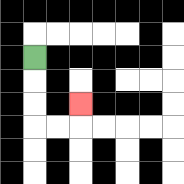{'start': '[1, 2]', 'end': '[3, 4]', 'path_directions': 'D,D,D,R,R,U', 'path_coordinates': '[[1, 2], [1, 3], [1, 4], [1, 5], [2, 5], [3, 5], [3, 4]]'}